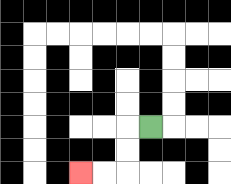{'start': '[6, 5]', 'end': '[3, 7]', 'path_directions': 'L,D,D,L,L', 'path_coordinates': '[[6, 5], [5, 5], [5, 6], [5, 7], [4, 7], [3, 7]]'}